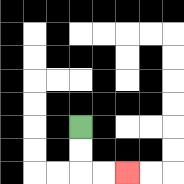{'start': '[3, 5]', 'end': '[5, 7]', 'path_directions': 'D,D,R,R', 'path_coordinates': '[[3, 5], [3, 6], [3, 7], [4, 7], [5, 7]]'}